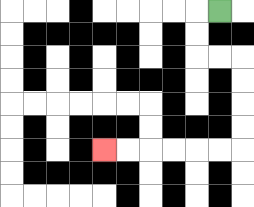{'start': '[9, 0]', 'end': '[4, 6]', 'path_directions': 'L,D,D,R,R,D,D,D,D,L,L,L,L,L,L', 'path_coordinates': '[[9, 0], [8, 0], [8, 1], [8, 2], [9, 2], [10, 2], [10, 3], [10, 4], [10, 5], [10, 6], [9, 6], [8, 6], [7, 6], [6, 6], [5, 6], [4, 6]]'}